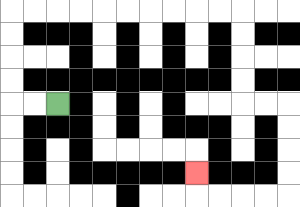{'start': '[2, 4]', 'end': '[8, 7]', 'path_directions': 'L,L,U,U,U,U,R,R,R,R,R,R,R,R,R,R,D,D,D,D,R,R,D,D,D,D,L,L,L,L,U', 'path_coordinates': '[[2, 4], [1, 4], [0, 4], [0, 3], [0, 2], [0, 1], [0, 0], [1, 0], [2, 0], [3, 0], [4, 0], [5, 0], [6, 0], [7, 0], [8, 0], [9, 0], [10, 0], [10, 1], [10, 2], [10, 3], [10, 4], [11, 4], [12, 4], [12, 5], [12, 6], [12, 7], [12, 8], [11, 8], [10, 8], [9, 8], [8, 8], [8, 7]]'}